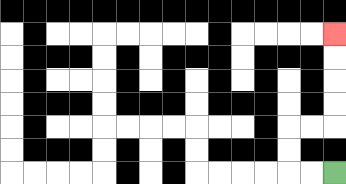{'start': '[14, 7]', 'end': '[14, 1]', 'path_directions': 'L,L,U,U,R,R,U,U,U,U', 'path_coordinates': '[[14, 7], [13, 7], [12, 7], [12, 6], [12, 5], [13, 5], [14, 5], [14, 4], [14, 3], [14, 2], [14, 1]]'}